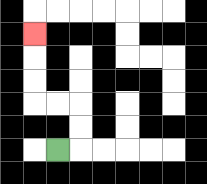{'start': '[2, 6]', 'end': '[1, 1]', 'path_directions': 'R,U,U,L,L,U,U,U', 'path_coordinates': '[[2, 6], [3, 6], [3, 5], [3, 4], [2, 4], [1, 4], [1, 3], [1, 2], [1, 1]]'}